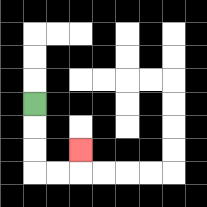{'start': '[1, 4]', 'end': '[3, 6]', 'path_directions': 'D,D,D,R,R,U', 'path_coordinates': '[[1, 4], [1, 5], [1, 6], [1, 7], [2, 7], [3, 7], [3, 6]]'}